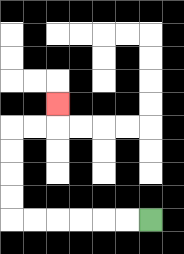{'start': '[6, 9]', 'end': '[2, 4]', 'path_directions': 'L,L,L,L,L,L,U,U,U,U,R,R,U', 'path_coordinates': '[[6, 9], [5, 9], [4, 9], [3, 9], [2, 9], [1, 9], [0, 9], [0, 8], [0, 7], [0, 6], [0, 5], [1, 5], [2, 5], [2, 4]]'}